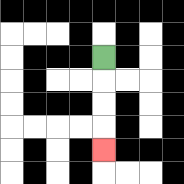{'start': '[4, 2]', 'end': '[4, 6]', 'path_directions': 'D,D,D,D', 'path_coordinates': '[[4, 2], [4, 3], [4, 4], [4, 5], [4, 6]]'}